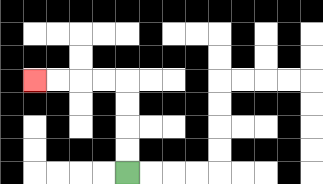{'start': '[5, 7]', 'end': '[1, 3]', 'path_directions': 'U,U,U,U,L,L,L,L', 'path_coordinates': '[[5, 7], [5, 6], [5, 5], [5, 4], [5, 3], [4, 3], [3, 3], [2, 3], [1, 3]]'}